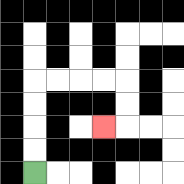{'start': '[1, 7]', 'end': '[4, 5]', 'path_directions': 'U,U,U,U,R,R,R,R,D,D,L', 'path_coordinates': '[[1, 7], [1, 6], [1, 5], [1, 4], [1, 3], [2, 3], [3, 3], [4, 3], [5, 3], [5, 4], [5, 5], [4, 5]]'}